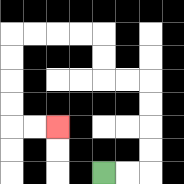{'start': '[4, 7]', 'end': '[2, 5]', 'path_directions': 'R,R,U,U,U,U,L,L,U,U,L,L,L,L,D,D,D,D,R,R', 'path_coordinates': '[[4, 7], [5, 7], [6, 7], [6, 6], [6, 5], [6, 4], [6, 3], [5, 3], [4, 3], [4, 2], [4, 1], [3, 1], [2, 1], [1, 1], [0, 1], [0, 2], [0, 3], [0, 4], [0, 5], [1, 5], [2, 5]]'}